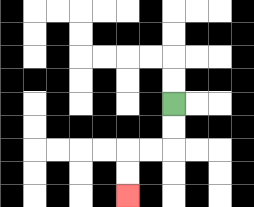{'start': '[7, 4]', 'end': '[5, 8]', 'path_directions': 'D,D,L,L,D,D', 'path_coordinates': '[[7, 4], [7, 5], [7, 6], [6, 6], [5, 6], [5, 7], [5, 8]]'}